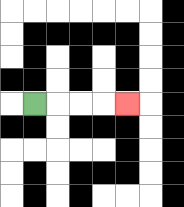{'start': '[1, 4]', 'end': '[5, 4]', 'path_directions': 'R,R,R,R', 'path_coordinates': '[[1, 4], [2, 4], [3, 4], [4, 4], [5, 4]]'}